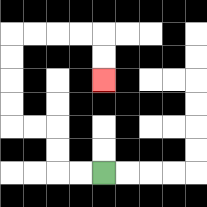{'start': '[4, 7]', 'end': '[4, 3]', 'path_directions': 'L,L,U,U,L,L,U,U,U,U,R,R,R,R,D,D', 'path_coordinates': '[[4, 7], [3, 7], [2, 7], [2, 6], [2, 5], [1, 5], [0, 5], [0, 4], [0, 3], [0, 2], [0, 1], [1, 1], [2, 1], [3, 1], [4, 1], [4, 2], [4, 3]]'}